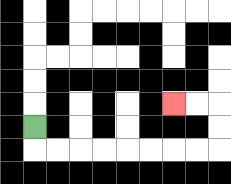{'start': '[1, 5]', 'end': '[7, 4]', 'path_directions': 'D,R,R,R,R,R,R,R,R,U,U,L,L', 'path_coordinates': '[[1, 5], [1, 6], [2, 6], [3, 6], [4, 6], [5, 6], [6, 6], [7, 6], [8, 6], [9, 6], [9, 5], [9, 4], [8, 4], [7, 4]]'}